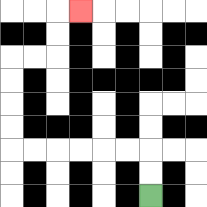{'start': '[6, 8]', 'end': '[3, 0]', 'path_directions': 'U,U,L,L,L,L,L,L,U,U,U,U,R,R,U,U,R', 'path_coordinates': '[[6, 8], [6, 7], [6, 6], [5, 6], [4, 6], [3, 6], [2, 6], [1, 6], [0, 6], [0, 5], [0, 4], [0, 3], [0, 2], [1, 2], [2, 2], [2, 1], [2, 0], [3, 0]]'}